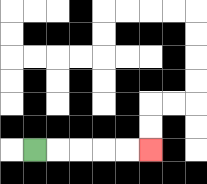{'start': '[1, 6]', 'end': '[6, 6]', 'path_directions': 'R,R,R,R,R', 'path_coordinates': '[[1, 6], [2, 6], [3, 6], [4, 6], [5, 6], [6, 6]]'}